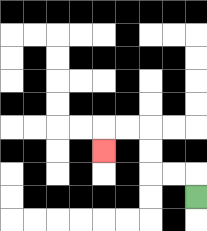{'start': '[8, 8]', 'end': '[4, 6]', 'path_directions': 'U,L,L,U,U,L,L,D', 'path_coordinates': '[[8, 8], [8, 7], [7, 7], [6, 7], [6, 6], [6, 5], [5, 5], [4, 5], [4, 6]]'}